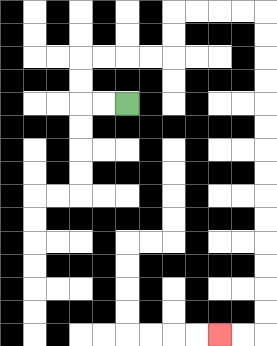{'start': '[5, 4]', 'end': '[9, 14]', 'path_directions': 'L,L,U,U,R,R,R,R,U,U,R,R,R,R,D,D,D,D,D,D,D,D,D,D,D,D,D,D,L,L', 'path_coordinates': '[[5, 4], [4, 4], [3, 4], [3, 3], [3, 2], [4, 2], [5, 2], [6, 2], [7, 2], [7, 1], [7, 0], [8, 0], [9, 0], [10, 0], [11, 0], [11, 1], [11, 2], [11, 3], [11, 4], [11, 5], [11, 6], [11, 7], [11, 8], [11, 9], [11, 10], [11, 11], [11, 12], [11, 13], [11, 14], [10, 14], [9, 14]]'}